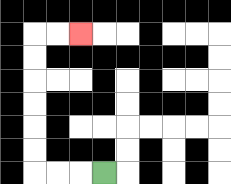{'start': '[4, 7]', 'end': '[3, 1]', 'path_directions': 'L,L,L,U,U,U,U,U,U,R,R', 'path_coordinates': '[[4, 7], [3, 7], [2, 7], [1, 7], [1, 6], [1, 5], [1, 4], [1, 3], [1, 2], [1, 1], [2, 1], [3, 1]]'}